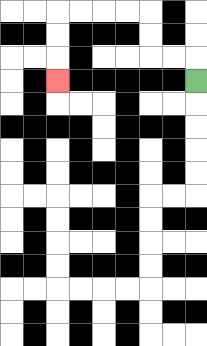{'start': '[8, 3]', 'end': '[2, 3]', 'path_directions': 'U,L,L,U,U,L,L,L,L,D,D,D', 'path_coordinates': '[[8, 3], [8, 2], [7, 2], [6, 2], [6, 1], [6, 0], [5, 0], [4, 0], [3, 0], [2, 0], [2, 1], [2, 2], [2, 3]]'}